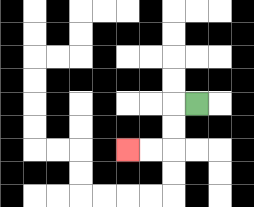{'start': '[8, 4]', 'end': '[5, 6]', 'path_directions': 'L,D,D,L,L', 'path_coordinates': '[[8, 4], [7, 4], [7, 5], [7, 6], [6, 6], [5, 6]]'}